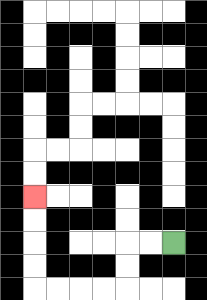{'start': '[7, 10]', 'end': '[1, 8]', 'path_directions': 'L,L,D,D,L,L,L,L,U,U,U,U', 'path_coordinates': '[[7, 10], [6, 10], [5, 10], [5, 11], [5, 12], [4, 12], [3, 12], [2, 12], [1, 12], [1, 11], [1, 10], [1, 9], [1, 8]]'}